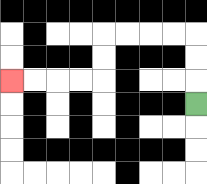{'start': '[8, 4]', 'end': '[0, 3]', 'path_directions': 'U,U,U,L,L,L,L,D,D,L,L,L,L', 'path_coordinates': '[[8, 4], [8, 3], [8, 2], [8, 1], [7, 1], [6, 1], [5, 1], [4, 1], [4, 2], [4, 3], [3, 3], [2, 3], [1, 3], [0, 3]]'}